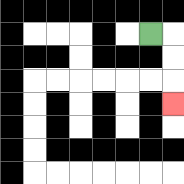{'start': '[6, 1]', 'end': '[7, 4]', 'path_directions': 'R,D,D,D', 'path_coordinates': '[[6, 1], [7, 1], [7, 2], [7, 3], [7, 4]]'}